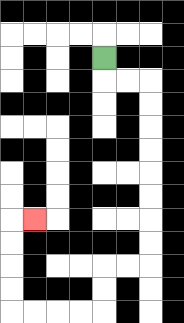{'start': '[4, 2]', 'end': '[1, 9]', 'path_directions': 'D,R,R,D,D,D,D,D,D,D,D,L,L,D,D,L,L,L,L,U,U,U,U,R', 'path_coordinates': '[[4, 2], [4, 3], [5, 3], [6, 3], [6, 4], [6, 5], [6, 6], [6, 7], [6, 8], [6, 9], [6, 10], [6, 11], [5, 11], [4, 11], [4, 12], [4, 13], [3, 13], [2, 13], [1, 13], [0, 13], [0, 12], [0, 11], [0, 10], [0, 9], [1, 9]]'}